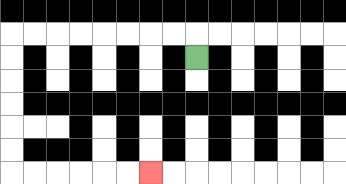{'start': '[8, 2]', 'end': '[6, 7]', 'path_directions': 'U,L,L,L,L,L,L,L,L,D,D,D,D,D,D,R,R,R,R,R,R', 'path_coordinates': '[[8, 2], [8, 1], [7, 1], [6, 1], [5, 1], [4, 1], [3, 1], [2, 1], [1, 1], [0, 1], [0, 2], [0, 3], [0, 4], [0, 5], [0, 6], [0, 7], [1, 7], [2, 7], [3, 7], [4, 7], [5, 7], [6, 7]]'}